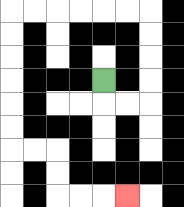{'start': '[4, 3]', 'end': '[5, 8]', 'path_directions': 'D,R,R,U,U,U,U,L,L,L,L,L,L,D,D,D,D,D,D,R,R,D,D,R,R,R', 'path_coordinates': '[[4, 3], [4, 4], [5, 4], [6, 4], [6, 3], [6, 2], [6, 1], [6, 0], [5, 0], [4, 0], [3, 0], [2, 0], [1, 0], [0, 0], [0, 1], [0, 2], [0, 3], [0, 4], [0, 5], [0, 6], [1, 6], [2, 6], [2, 7], [2, 8], [3, 8], [4, 8], [5, 8]]'}